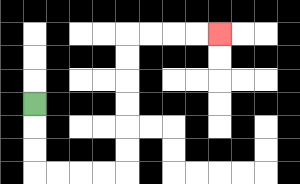{'start': '[1, 4]', 'end': '[9, 1]', 'path_directions': 'D,D,D,R,R,R,R,U,U,U,U,U,U,R,R,R,R', 'path_coordinates': '[[1, 4], [1, 5], [1, 6], [1, 7], [2, 7], [3, 7], [4, 7], [5, 7], [5, 6], [5, 5], [5, 4], [5, 3], [5, 2], [5, 1], [6, 1], [7, 1], [8, 1], [9, 1]]'}